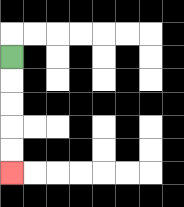{'start': '[0, 2]', 'end': '[0, 7]', 'path_directions': 'D,D,D,D,D', 'path_coordinates': '[[0, 2], [0, 3], [0, 4], [0, 5], [0, 6], [0, 7]]'}